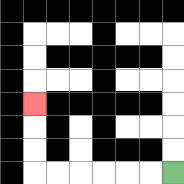{'start': '[7, 7]', 'end': '[1, 4]', 'path_directions': 'L,L,L,L,L,L,U,U,U', 'path_coordinates': '[[7, 7], [6, 7], [5, 7], [4, 7], [3, 7], [2, 7], [1, 7], [1, 6], [1, 5], [1, 4]]'}